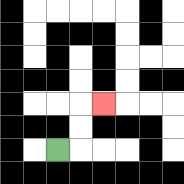{'start': '[2, 6]', 'end': '[4, 4]', 'path_directions': 'R,U,U,R', 'path_coordinates': '[[2, 6], [3, 6], [3, 5], [3, 4], [4, 4]]'}